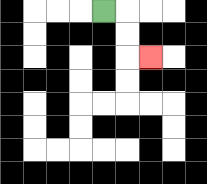{'start': '[4, 0]', 'end': '[6, 2]', 'path_directions': 'R,D,D,R', 'path_coordinates': '[[4, 0], [5, 0], [5, 1], [5, 2], [6, 2]]'}